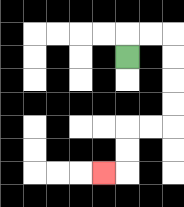{'start': '[5, 2]', 'end': '[4, 7]', 'path_directions': 'U,R,R,D,D,D,D,L,L,D,D,L', 'path_coordinates': '[[5, 2], [5, 1], [6, 1], [7, 1], [7, 2], [7, 3], [7, 4], [7, 5], [6, 5], [5, 5], [5, 6], [5, 7], [4, 7]]'}